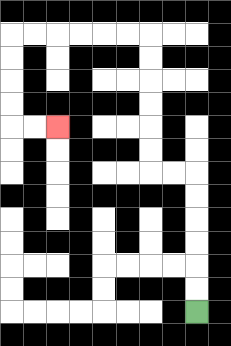{'start': '[8, 13]', 'end': '[2, 5]', 'path_directions': 'U,U,U,U,U,U,L,L,U,U,U,U,U,U,L,L,L,L,L,L,D,D,D,D,R,R', 'path_coordinates': '[[8, 13], [8, 12], [8, 11], [8, 10], [8, 9], [8, 8], [8, 7], [7, 7], [6, 7], [6, 6], [6, 5], [6, 4], [6, 3], [6, 2], [6, 1], [5, 1], [4, 1], [3, 1], [2, 1], [1, 1], [0, 1], [0, 2], [0, 3], [0, 4], [0, 5], [1, 5], [2, 5]]'}